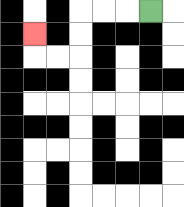{'start': '[6, 0]', 'end': '[1, 1]', 'path_directions': 'L,L,L,D,D,L,L,U', 'path_coordinates': '[[6, 0], [5, 0], [4, 0], [3, 0], [3, 1], [3, 2], [2, 2], [1, 2], [1, 1]]'}